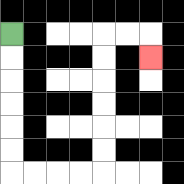{'start': '[0, 1]', 'end': '[6, 2]', 'path_directions': 'D,D,D,D,D,D,R,R,R,R,U,U,U,U,U,U,R,R,D', 'path_coordinates': '[[0, 1], [0, 2], [0, 3], [0, 4], [0, 5], [0, 6], [0, 7], [1, 7], [2, 7], [3, 7], [4, 7], [4, 6], [4, 5], [4, 4], [4, 3], [4, 2], [4, 1], [5, 1], [6, 1], [6, 2]]'}